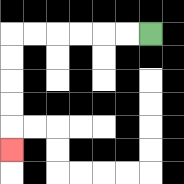{'start': '[6, 1]', 'end': '[0, 6]', 'path_directions': 'L,L,L,L,L,L,D,D,D,D,D', 'path_coordinates': '[[6, 1], [5, 1], [4, 1], [3, 1], [2, 1], [1, 1], [0, 1], [0, 2], [0, 3], [0, 4], [0, 5], [0, 6]]'}